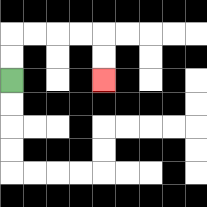{'start': '[0, 3]', 'end': '[4, 3]', 'path_directions': 'U,U,R,R,R,R,D,D', 'path_coordinates': '[[0, 3], [0, 2], [0, 1], [1, 1], [2, 1], [3, 1], [4, 1], [4, 2], [4, 3]]'}